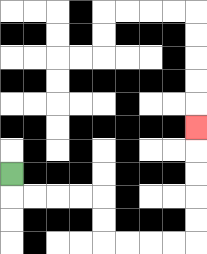{'start': '[0, 7]', 'end': '[8, 5]', 'path_directions': 'D,R,R,R,R,D,D,R,R,R,R,U,U,U,U,U', 'path_coordinates': '[[0, 7], [0, 8], [1, 8], [2, 8], [3, 8], [4, 8], [4, 9], [4, 10], [5, 10], [6, 10], [7, 10], [8, 10], [8, 9], [8, 8], [8, 7], [8, 6], [8, 5]]'}